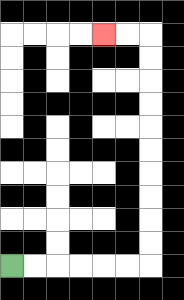{'start': '[0, 11]', 'end': '[4, 1]', 'path_directions': 'R,R,R,R,R,R,U,U,U,U,U,U,U,U,U,U,L,L', 'path_coordinates': '[[0, 11], [1, 11], [2, 11], [3, 11], [4, 11], [5, 11], [6, 11], [6, 10], [6, 9], [6, 8], [6, 7], [6, 6], [6, 5], [6, 4], [6, 3], [6, 2], [6, 1], [5, 1], [4, 1]]'}